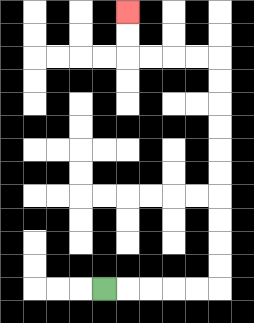{'start': '[4, 12]', 'end': '[5, 0]', 'path_directions': 'R,R,R,R,R,U,U,U,U,U,U,U,U,U,U,L,L,L,L,U,U', 'path_coordinates': '[[4, 12], [5, 12], [6, 12], [7, 12], [8, 12], [9, 12], [9, 11], [9, 10], [9, 9], [9, 8], [9, 7], [9, 6], [9, 5], [9, 4], [9, 3], [9, 2], [8, 2], [7, 2], [6, 2], [5, 2], [5, 1], [5, 0]]'}